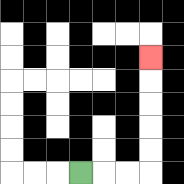{'start': '[3, 7]', 'end': '[6, 2]', 'path_directions': 'R,R,R,U,U,U,U,U', 'path_coordinates': '[[3, 7], [4, 7], [5, 7], [6, 7], [6, 6], [6, 5], [6, 4], [6, 3], [6, 2]]'}